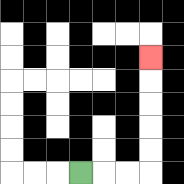{'start': '[3, 7]', 'end': '[6, 2]', 'path_directions': 'R,R,R,U,U,U,U,U', 'path_coordinates': '[[3, 7], [4, 7], [5, 7], [6, 7], [6, 6], [6, 5], [6, 4], [6, 3], [6, 2]]'}